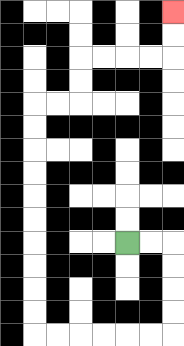{'start': '[5, 10]', 'end': '[7, 0]', 'path_directions': 'R,R,D,D,D,D,L,L,L,L,L,L,U,U,U,U,U,U,U,U,U,U,R,R,U,U,R,R,R,R,U,U', 'path_coordinates': '[[5, 10], [6, 10], [7, 10], [7, 11], [7, 12], [7, 13], [7, 14], [6, 14], [5, 14], [4, 14], [3, 14], [2, 14], [1, 14], [1, 13], [1, 12], [1, 11], [1, 10], [1, 9], [1, 8], [1, 7], [1, 6], [1, 5], [1, 4], [2, 4], [3, 4], [3, 3], [3, 2], [4, 2], [5, 2], [6, 2], [7, 2], [7, 1], [7, 0]]'}